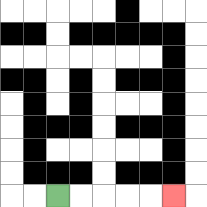{'start': '[2, 8]', 'end': '[7, 8]', 'path_directions': 'R,R,R,R,R', 'path_coordinates': '[[2, 8], [3, 8], [4, 8], [5, 8], [6, 8], [7, 8]]'}